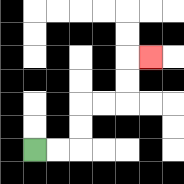{'start': '[1, 6]', 'end': '[6, 2]', 'path_directions': 'R,R,U,U,R,R,U,U,R', 'path_coordinates': '[[1, 6], [2, 6], [3, 6], [3, 5], [3, 4], [4, 4], [5, 4], [5, 3], [5, 2], [6, 2]]'}